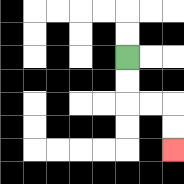{'start': '[5, 2]', 'end': '[7, 6]', 'path_directions': 'D,D,R,R,D,D', 'path_coordinates': '[[5, 2], [5, 3], [5, 4], [6, 4], [7, 4], [7, 5], [7, 6]]'}